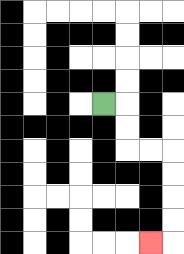{'start': '[4, 4]', 'end': '[6, 10]', 'path_directions': 'R,D,D,R,R,D,D,D,D,L', 'path_coordinates': '[[4, 4], [5, 4], [5, 5], [5, 6], [6, 6], [7, 6], [7, 7], [7, 8], [7, 9], [7, 10], [6, 10]]'}